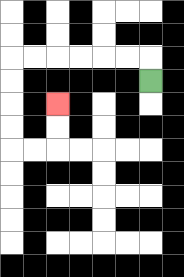{'start': '[6, 3]', 'end': '[2, 4]', 'path_directions': 'U,L,L,L,L,L,L,D,D,D,D,R,R,U,U', 'path_coordinates': '[[6, 3], [6, 2], [5, 2], [4, 2], [3, 2], [2, 2], [1, 2], [0, 2], [0, 3], [0, 4], [0, 5], [0, 6], [1, 6], [2, 6], [2, 5], [2, 4]]'}